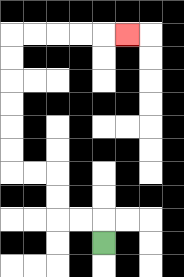{'start': '[4, 10]', 'end': '[5, 1]', 'path_directions': 'U,L,L,U,U,L,L,U,U,U,U,U,U,R,R,R,R,R', 'path_coordinates': '[[4, 10], [4, 9], [3, 9], [2, 9], [2, 8], [2, 7], [1, 7], [0, 7], [0, 6], [0, 5], [0, 4], [0, 3], [0, 2], [0, 1], [1, 1], [2, 1], [3, 1], [4, 1], [5, 1]]'}